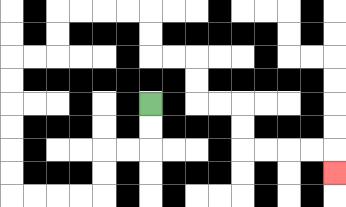{'start': '[6, 4]', 'end': '[14, 7]', 'path_directions': 'D,D,L,L,D,D,L,L,L,L,U,U,U,U,U,U,R,R,U,U,R,R,R,R,D,D,R,R,D,D,R,R,D,D,R,R,R,R,D', 'path_coordinates': '[[6, 4], [6, 5], [6, 6], [5, 6], [4, 6], [4, 7], [4, 8], [3, 8], [2, 8], [1, 8], [0, 8], [0, 7], [0, 6], [0, 5], [0, 4], [0, 3], [0, 2], [1, 2], [2, 2], [2, 1], [2, 0], [3, 0], [4, 0], [5, 0], [6, 0], [6, 1], [6, 2], [7, 2], [8, 2], [8, 3], [8, 4], [9, 4], [10, 4], [10, 5], [10, 6], [11, 6], [12, 6], [13, 6], [14, 6], [14, 7]]'}